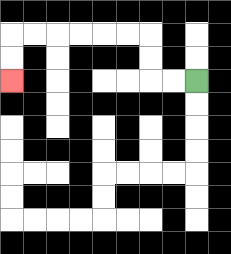{'start': '[8, 3]', 'end': '[0, 3]', 'path_directions': 'L,L,U,U,L,L,L,L,L,L,D,D', 'path_coordinates': '[[8, 3], [7, 3], [6, 3], [6, 2], [6, 1], [5, 1], [4, 1], [3, 1], [2, 1], [1, 1], [0, 1], [0, 2], [0, 3]]'}